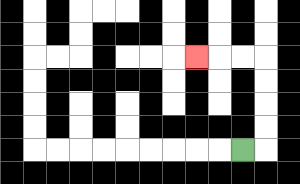{'start': '[10, 6]', 'end': '[8, 2]', 'path_directions': 'R,U,U,U,U,L,L,L', 'path_coordinates': '[[10, 6], [11, 6], [11, 5], [11, 4], [11, 3], [11, 2], [10, 2], [9, 2], [8, 2]]'}